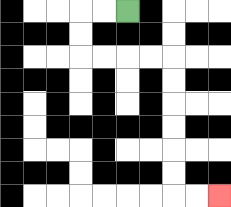{'start': '[5, 0]', 'end': '[9, 8]', 'path_directions': 'L,L,D,D,R,R,R,R,D,D,D,D,D,D,R,R', 'path_coordinates': '[[5, 0], [4, 0], [3, 0], [3, 1], [3, 2], [4, 2], [5, 2], [6, 2], [7, 2], [7, 3], [7, 4], [7, 5], [7, 6], [7, 7], [7, 8], [8, 8], [9, 8]]'}